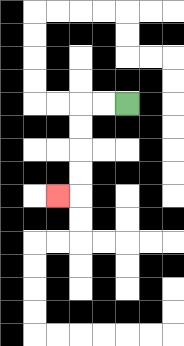{'start': '[5, 4]', 'end': '[2, 8]', 'path_directions': 'L,L,D,D,D,D,L', 'path_coordinates': '[[5, 4], [4, 4], [3, 4], [3, 5], [3, 6], [3, 7], [3, 8], [2, 8]]'}